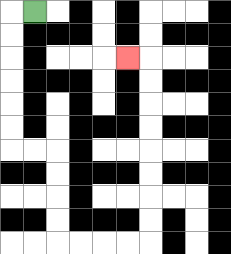{'start': '[1, 0]', 'end': '[5, 2]', 'path_directions': 'L,D,D,D,D,D,D,R,R,D,D,D,D,R,R,R,R,U,U,U,U,U,U,U,U,L', 'path_coordinates': '[[1, 0], [0, 0], [0, 1], [0, 2], [0, 3], [0, 4], [0, 5], [0, 6], [1, 6], [2, 6], [2, 7], [2, 8], [2, 9], [2, 10], [3, 10], [4, 10], [5, 10], [6, 10], [6, 9], [6, 8], [6, 7], [6, 6], [6, 5], [6, 4], [6, 3], [6, 2], [5, 2]]'}